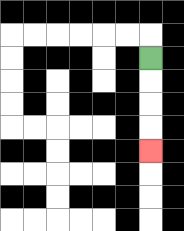{'start': '[6, 2]', 'end': '[6, 6]', 'path_directions': 'D,D,D,D', 'path_coordinates': '[[6, 2], [6, 3], [6, 4], [6, 5], [6, 6]]'}